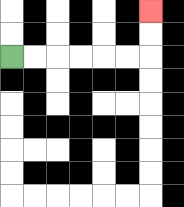{'start': '[0, 2]', 'end': '[6, 0]', 'path_directions': 'R,R,R,R,R,R,U,U', 'path_coordinates': '[[0, 2], [1, 2], [2, 2], [3, 2], [4, 2], [5, 2], [6, 2], [6, 1], [6, 0]]'}